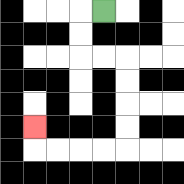{'start': '[4, 0]', 'end': '[1, 5]', 'path_directions': 'L,D,D,R,R,D,D,D,D,L,L,L,L,U', 'path_coordinates': '[[4, 0], [3, 0], [3, 1], [3, 2], [4, 2], [5, 2], [5, 3], [5, 4], [5, 5], [5, 6], [4, 6], [3, 6], [2, 6], [1, 6], [1, 5]]'}